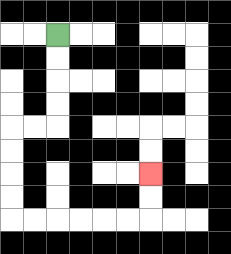{'start': '[2, 1]', 'end': '[6, 7]', 'path_directions': 'D,D,D,D,L,L,D,D,D,D,R,R,R,R,R,R,U,U', 'path_coordinates': '[[2, 1], [2, 2], [2, 3], [2, 4], [2, 5], [1, 5], [0, 5], [0, 6], [0, 7], [0, 8], [0, 9], [1, 9], [2, 9], [3, 9], [4, 9], [5, 9], [6, 9], [6, 8], [6, 7]]'}